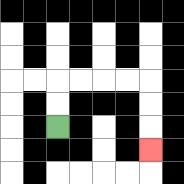{'start': '[2, 5]', 'end': '[6, 6]', 'path_directions': 'U,U,R,R,R,R,D,D,D', 'path_coordinates': '[[2, 5], [2, 4], [2, 3], [3, 3], [4, 3], [5, 3], [6, 3], [6, 4], [6, 5], [6, 6]]'}